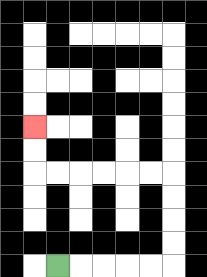{'start': '[2, 11]', 'end': '[1, 5]', 'path_directions': 'R,R,R,R,R,U,U,U,U,L,L,L,L,L,L,U,U', 'path_coordinates': '[[2, 11], [3, 11], [4, 11], [5, 11], [6, 11], [7, 11], [7, 10], [7, 9], [7, 8], [7, 7], [6, 7], [5, 7], [4, 7], [3, 7], [2, 7], [1, 7], [1, 6], [1, 5]]'}